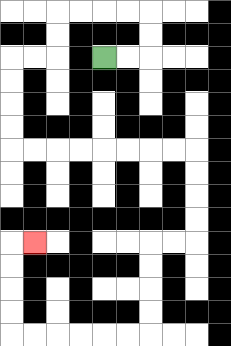{'start': '[4, 2]', 'end': '[1, 10]', 'path_directions': 'R,R,U,U,L,L,L,L,D,D,L,L,D,D,D,D,R,R,R,R,R,R,R,R,D,D,D,D,L,L,D,D,D,D,L,L,L,L,L,L,U,U,U,U,R', 'path_coordinates': '[[4, 2], [5, 2], [6, 2], [6, 1], [6, 0], [5, 0], [4, 0], [3, 0], [2, 0], [2, 1], [2, 2], [1, 2], [0, 2], [0, 3], [0, 4], [0, 5], [0, 6], [1, 6], [2, 6], [3, 6], [4, 6], [5, 6], [6, 6], [7, 6], [8, 6], [8, 7], [8, 8], [8, 9], [8, 10], [7, 10], [6, 10], [6, 11], [6, 12], [6, 13], [6, 14], [5, 14], [4, 14], [3, 14], [2, 14], [1, 14], [0, 14], [0, 13], [0, 12], [0, 11], [0, 10], [1, 10]]'}